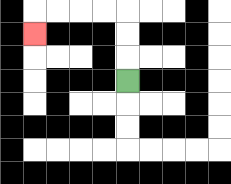{'start': '[5, 3]', 'end': '[1, 1]', 'path_directions': 'U,U,U,L,L,L,L,D', 'path_coordinates': '[[5, 3], [5, 2], [5, 1], [5, 0], [4, 0], [3, 0], [2, 0], [1, 0], [1, 1]]'}